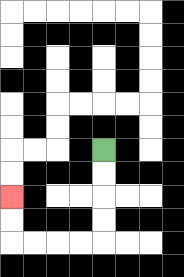{'start': '[4, 6]', 'end': '[0, 8]', 'path_directions': 'D,D,D,D,L,L,L,L,U,U', 'path_coordinates': '[[4, 6], [4, 7], [4, 8], [4, 9], [4, 10], [3, 10], [2, 10], [1, 10], [0, 10], [0, 9], [0, 8]]'}